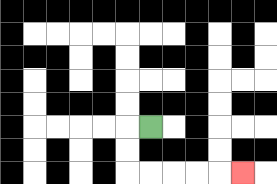{'start': '[6, 5]', 'end': '[10, 7]', 'path_directions': 'L,D,D,R,R,R,R,R', 'path_coordinates': '[[6, 5], [5, 5], [5, 6], [5, 7], [6, 7], [7, 7], [8, 7], [9, 7], [10, 7]]'}